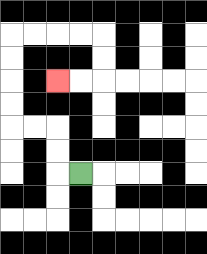{'start': '[3, 7]', 'end': '[2, 3]', 'path_directions': 'L,U,U,L,L,U,U,U,U,R,R,R,R,D,D,L,L', 'path_coordinates': '[[3, 7], [2, 7], [2, 6], [2, 5], [1, 5], [0, 5], [0, 4], [0, 3], [0, 2], [0, 1], [1, 1], [2, 1], [3, 1], [4, 1], [4, 2], [4, 3], [3, 3], [2, 3]]'}